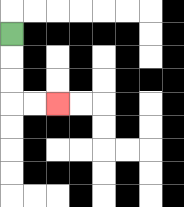{'start': '[0, 1]', 'end': '[2, 4]', 'path_directions': 'D,D,D,R,R', 'path_coordinates': '[[0, 1], [0, 2], [0, 3], [0, 4], [1, 4], [2, 4]]'}